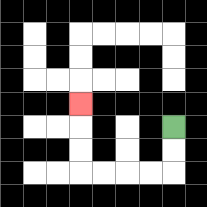{'start': '[7, 5]', 'end': '[3, 4]', 'path_directions': 'D,D,L,L,L,L,U,U,U', 'path_coordinates': '[[7, 5], [7, 6], [7, 7], [6, 7], [5, 7], [4, 7], [3, 7], [3, 6], [3, 5], [3, 4]]'}